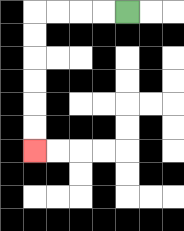{'start': '[5, 0]', 'end': '[1, 6]', 'path_directions': 'L,L,L,L,D,D,D,D,D,D', 'path_coordinates': '[[5, 0], [4, 0], [3, 0], [2, 0], [1, 0], [1, 1], [1, 2], [1, 3], [1, 4], [1, 5], [1, 6]]'}